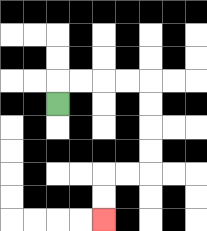{'start': '[2, 4]', 'end': '[4, 9]', 'path_directions': 'U,R,R,R,R,D,D,D,D,L,L,D,D', 'path_coordinates': '[[2, 4], [2, 3], [3, 3], [4, 3], [5, 3], [6, 3], [6, 4], [6, 5], [6, 6], [6, 7], [5, 7], [4, 7], [4, 8], [4, 9]]'}